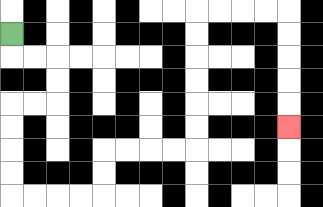{'start': '[0, 1]', 'end': '[12, 5]', 'path_directions': 'D,R,R,D,D,L,L,D,D,D,D,R,R,R,R,U,U,R,R,R,R,U,U,U,U,U,U,R,R,R,R,D,D,D,D,D', 'path_coordinates': '[[0, 1], [0, 2], [1, 2], [2, 2], [2, 3], [2, 4], [1, 4], [0, 4], [0, 5], [0, 6], [0, 7], [0, 8], [1, 8], [2, 8], [3, 8], [4, 8], [4, 7], [4, 6], [5, 6], [6, 6], [7, 6], [8, 6], [8, 5], [8, 4], [8, 3], [8, 2], [8, 1], [8, 0], [9, 0], [10, 0], [11, 0], [12, 0], [12, 1], [12, 2], [12, 3], [12, 4], [12, 5]]'}